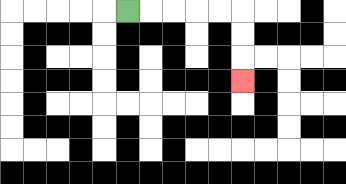{'start': '[5, 0]', 'end': '[10, 3]', 'path_directions': 'R,R,R,R,R,D,D,D', 'path_coordinates': '[[5, 0], [6, 0], [7, 0], [8, 0], [9, 0], [10, 0], [10, 1], [10, 2], [10, 3]]'}